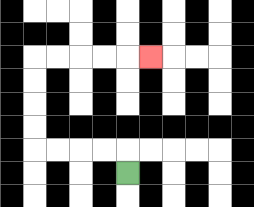{'start': '[5, 7]', 'end': '[6, 2]', 'path_directions': 'U,L,L,L,L,U,U,U,U,R,R,R,R,R', 'path_coordinates': '[[5, 7], [5, 6], [4, 6], [3, 6], [2, 6], [1, 6], [1, 5], [1, 4], [1, 3], [1, 2], [2, 2], [3, 2], [4, 2], [5, 2], [6, 2]]'}